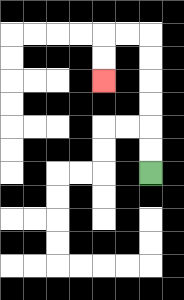{'start': '[6, 7]', 'end': '[4, 3]', 'path_directions': 'U,U,U,U,U,U,L,L,D,D', 'path_coordinates': '[[6, 7], [6, 6], [6, 5], [6, 4], [6, 3], [6, 2], [6, 1], [5, 1], [4, 1], [4, 2], [4, 3]]'}